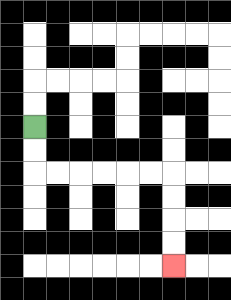{'start': '[1, 5]', 'end': '[7, 11]', 'path_directions': 'D,D,R,R,R,R,R,R,D,D,D,D', 'path_coordinates': '[[1, 5], [1, 6], [1, 7], [2, 7], [3, 7], [4, 7], [5, 7], [6, 7], [7, 7], [7, 8], [7, 9], [7, 10], [7, 11]]'}